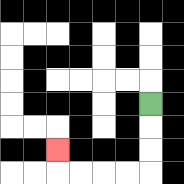{'start': '[6, 4]', 'end': '[2, 6]', 'path_directions': 'D,D,D,L,L,L,L,U', 'path_coordinates': '[[6, 4], [6, 5], [6, 6], [6, 7], [5, 7], [4, 7], [3, 7], [2, 7], [2, 6]]'}